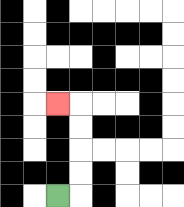{'start': '[2, 8]', 'end': '[2, 4]', 'path_directions': 'R,U,U,U,U,L', 'path_coordinates': '[[2, 8], [3, 8], [3, 7], [3, 6], [3, 5], [3, 4], [2, 4]]'}